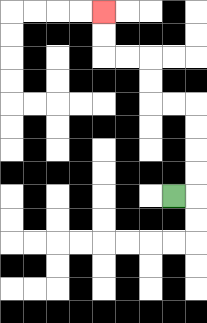{'start': '[7, 8]', 'end': '[4, 0]', 'path_directions': 'R,U,U,U,U,L,L,U,U,L,L,U,U', 'path_coordinates': '[[7, 8], [8, 8], [8, 7], [8, 6], [8, 5], [8, 4], [7, 4], [6, 4], [6, 3], [6, 2], [5, 2], [4, 2], [4, 1], [4, 0]]'}